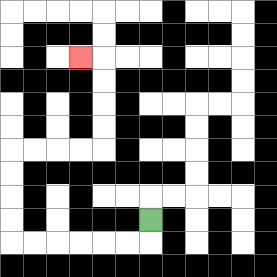{'start': '[6, 9]', 'end': '[3, 2]', 'path_directions': 'D,L,L,L,L,L,L,U,U,U,U,R,R,R,R,U,U,U,U,L', 'path_coordinates': '[[6, 9], [6, 10], [5, 10], [4, 10], [3, 10], [2, 10], [1, 10], [0, 10], [0, 9], [0, 8], [0, 7], [0, 6], [1, 6], [2, 6], [3, 6], [4, 6], [4, 5], [4, 4], [4, 3], [4, 2], [3, 2]]'}